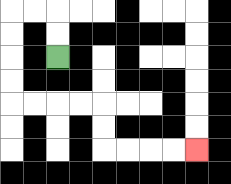{'start': '[2, 2]', 'end': '[8, 6]', 'path_directions': 'U,U,L,L,D,D,D,D,R,R,R,R,D,D,R,R,R,R', 'path_coordinates': '[[2, 2], [2, 1], [2, 0], [1, 0], [0, 0], [0, 1], [0, 2], [0, 3], [0, 4], [1, 4], [2, 4], [3, 4], [4, 4], [4, 5], [4, 6], [5, 6], [6, 6], [7, 6], [8, 6]]'}